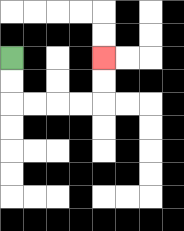{'start': '[0, 2]', 'end': '[4, 2]', 'path_directions': 'D,D,R,R,R,R,U,U', 'path_coordinates': '[[0, 2], [0, 3], [0, 4], [1, 4], [2, 4], [3, 4], [4, 4], [4, 3], [4, 2]]'}